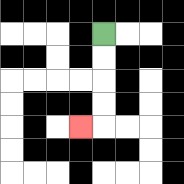{'start': '[4, 1]', 'end': '[3, 5]', 'path_directions': 'D,D,D,D,L', 'path_coordinates': '[[4, 1], [4, 2], [4, 3], [4, 4], [4, 5], [3, 5]]'}